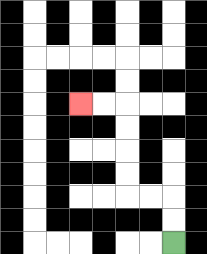{'start': '[7, 10]', 'end': '[3, 4]', 'path_directions': 'U,U,L,L,U,U,U,U,L,L', 'path_coordinates': '[[7, 10], [7, 9], [7, 8], [6, 8], [5, 8], [5, 7], [5, 6], [5, 5], [5, 4], [4, 4], [3, 4]]'}